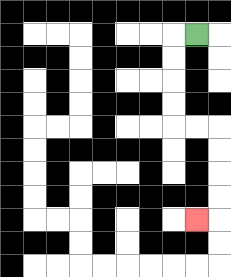{'start': '[8, 1]', 'end': '[8, 9]', 'path_directions': 'L,D,D,D,D,R,R,D,D,D,D,L', 'path_coordinates': '[[8, 1], [7, 1], [7, 2], [7, 3], [7, 4], [7, 5], [8, 5], [9, 5], [9, 6], [9, 7], [9, 8], [9, 9], [8, 9]]'}